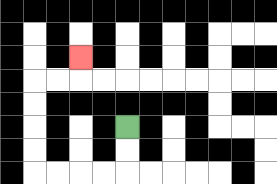{'start': '[5, 5]', 'end': '[3, 2]', 'path_directions': 'D,D,L,L,L,L,U,U,U,U,R,R,U', 'path_coordinates': '[[5, 5], [5, 6], [5, 7], [4, 7], [3, 7], [2, 7], [1, 7], [1, 6], [1, 5], [1, 4], [1, 3], [2, 3], [3, 3], [3, 2]]'}